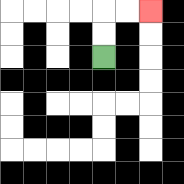{'start': '[4, 2]', 'end': '[6, 0]', 'path_directions': 'U,U,R,R', 'path_coordinates': '[[4, 2], [4, 1], [4, 0], [5, 0], [6, 0]]'}